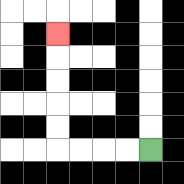{'start': '[6, 6]', 'end': '[2, 1]', 'path_directions': 'L,L,L,L,U,U,U,U,U', 'path_coordinates': '[[6, 6], [5, 6], [4, 6], [3, 6], [2, 6], [2, 5], [2, 4], [2, 3], [2, 2], [2, 1]]'}